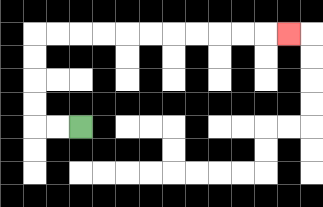{'start': '[3, 5]', 'end': '[12, 1]', 'path_directions': 'L,L,U,U,U,U,R,R,R,R,R,R,R,R,R,R,R', 'path_coordinates': '[[3, 5], [2, 5], [1, 5], [1, 4], [1, 3], [1, 2], [1, 1], [2, 1], [3, 1], [4, 1], [5, 1], [6, 1], [7, 1], [8, 1], [9, 1], [10, 1], [11, 1], [12, 1]]'}